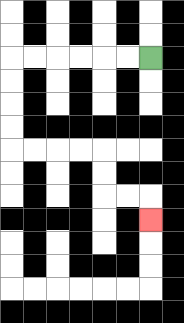{'start': '[6, 2]', 'end': '[6, 9]', 'path_directions': 'L,L,L,L,L,L,D,D,D,D,R,R,R,R,D,D,R,R,D', 'path_coordinates': '[[6, 2], [5, 2], [4, 2], [3, 2], [2, 2], [1, 2], [0, 2], [0, 3], [0, 4], [0, 5], [0, 6], [1, 6], [2, 6], [3, 6], [4, 6], [4, 7], [4, 8], [5, 8], [6, 8], [6, 9]]'}